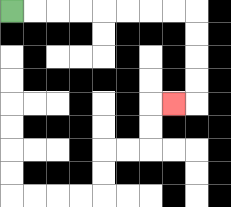{'start': '[0, 0]', 'end': '[7, 4]', 'path_directions': 'R,R,R,R,R,R,R,R,D,D,D,D,L', 'path_coordinates': '[[0, 0], [1, 0], [2, 0], [3, 0], [4, 0], [5, 0], [6, 0], [7, 0], [8, 0], [8, 1], [8, 2], [8, 3], [8, 4], [7, 4]]'}